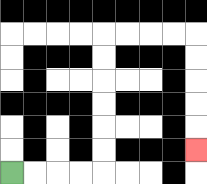{'start': '[0, 7]', 'end': '[8, 6]', 'path_directions': 'R,R,R,R,U,U,U,U,U,U,R,R,R,R,D,D,D,D,D', 'path_coordinates': '[[0, 7], [1, 7], [2, 7], [3, 7], [4, 7], [4, 6], [4, 5], [4, 4], [4, 3], [4, 2], [4, 1], [5, 1], [6, 1], [7, 1], [8, 1], [8, 2], [8, 3], [8, 4], [8, 5], [8, 6]]'}